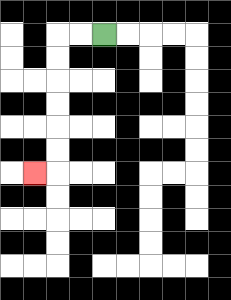{'start': '[4, 1]', 'end': '[1, 7]', 'path_directions': 'L,L,D,D,D,D,D,D,L', 'path_coordinates': '[[4, 1], [3, 1], [2, 1], [2, 2], [2, 3], [2, 4], [2, 5], [2, 6], [2, 7], [1, 7]]'}